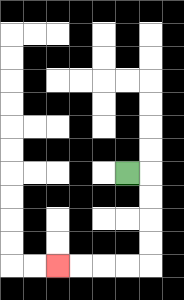{'start': '[5, 7]', 'end': '[2, 11]', 'path_directions': 'R,D,D,D,D,L,L,L,L', 'path_coordinates': '[[5, 7], [6, 7], [6, 8], [6, 9], [6, 10], [6, 11], [5, 11], [4, 11], [3, 11], [2, 11]]'}